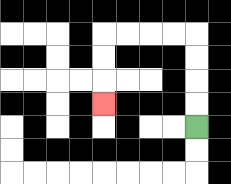{'start': '[8, 5]', 'end': '[4, 4]', 'path_directions': 'U,U,U,U,L,L,L,L,D,D,D', 'path_coordinates': '[[8, 5], [8, 4], [8, 3], [8, 2], [8, 1], [7, 1], [6, 1], [5, 1], [4, 1], [4, 2], [4, 3], [4, 4]]'}